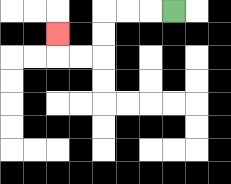{'start': '[7, 0]', 'end': '[2, 1]', 'path_directions': 'L,L,L,D,D,L,L,U', 'path_coordinates': '[[7, 0], [6, 0], [5, 0], [4, 0], [4, 1], [4, 2], [3, 2], [2, 2], [2, 1]]'}